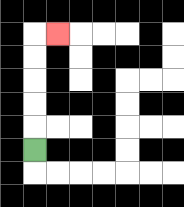{'start': '[1, 6]', 'end': '[2, 1]', 'path_directions': 'U,U,U,U,U,R', 'path_coordinates': '[[1, 6], [1, 5], [1, 4], [1, 3], [1, 2], [1, 1], [2, 1]]'}